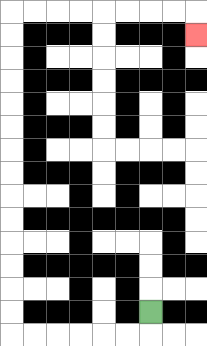{'start': '[6, 13]', 'end': '[8, 1]', 'path_directions': 'D,L,L,L,L,L,L,U,U,U,U,U,U,U,U,U,U,U,U,U,U,R,R,R,R,R,R,R,R,D', 'path_coordinates': '[[6, 13], [6, 14], [5, 14], [4, 14], [3, 14], [2, 14], [1, 14], [0, 14], [0, 13], [0, 12], [0, 11], [0, 10], [0, 9], [0, 8], [0, 7], [0, 6], [0, 5], [0, 4], [0, 3], [0, 2], [0, 1], [0, 0], [1, 0], [2, 0], [3, 0], [4, 0], [5, 0], [6, 0], [7, 0], [8, 0], [8, 1]]'}